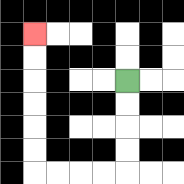{'start': '[5, 3]', 'end': '[1, 1]', 'path_directions': 'D,D,D,D,L,L,L,L,U,U,U,U,U,U', 'path_coordinates': '[[5, 3], [5, 4], [5, 5], [5, 6], [5, 7], [4, 7], [3, 7], [2, 7], [1, 7], [1, 6], [1, 5], [1, 4], [1, 3], [1, 2], [1, 1]]'}